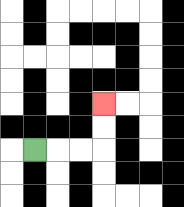{'start': '[1, 6]', 'end': '[4, 4]', 'path_directions': 'R,R,R,U,U', 'path_coordinates': '[[1, 6], [2, 6], [3, 6], [4, 6], [4, 5], [4, 4]]'}